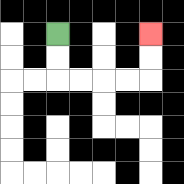{'start': '[2, 1]', 'end': '[6, 1]', 'path_directions': 'D,D,R,R,R,R,U,U', 'path_coordinates': '[[2, 1], [2, 2], [2, 3], [3, 3], [4, 3], [5, 3], [6, 3], [6, 2], [6, 1]]'}